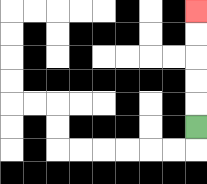{'start': '[8, 5]', 'end': '[8, 0]', 'path_directions': 'U,U,U,U,U', 'path_coordinates': '[[8, 5], [8, 4], [8, 3], [8, 2], [8, 1], [8, 0]]'}